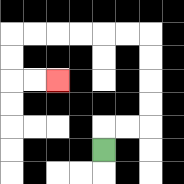{'start': '[4, 6]', 'end': '[2, 3]', 'path_directions': 'U,R,R,U,U,U,U,L,L,L,L,L,L,D,D,R,R', 'path_coordinates': '[[4, 6], [4, 5], [5, 5], [6, 5], [6, 4], [6, 3], [6, 2], [6, 1], [5, 1], [4, 1], [3, 1], [2, 1], [1, 1], [0, 1], [0, 2], [0, 3], [1, 3], [2, 3]]'}